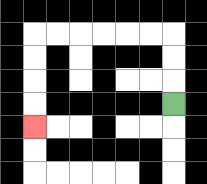{'start': '[7, 4]', 'end': '[1, 5]', 'path_directions': 'U,U,U,L,L,L,L,L,L,D,D,D,D', 'path_coordinates': '[[7, 4], [7, 3], [7, 2], [7, 1], [6, 1], [5, 1], [4, 1], [3, 1], [2, 1], [1, 1], [1, 2], [1, 3], [1, 4], [1, 5]]'}